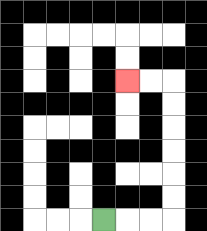{'start': '[4, 9]', 'end': '[5, 3]', 'path_directions': 'R,R,R,U,U,U,U,U,U,L,L', 'path_coordinates': '[[4, 9], [5, 9], [6, 9], [7, 9], [7, 8], [7, 7], [7, 6], [7, 5], [7, 4], [7, 3], [6, 3], [5, 3]]'}